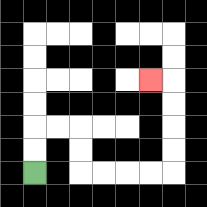{'start': '[1, 7]', 'end': '[6, 3]', 'path_directions': 'U,U,R,R,D,D,R,R,R,R,U,U,U,U,L', 'path_coordinates': '[[1, 7], [1, 6], [1, 5], [2, 5], [3, 5], [3, 6], [3, 7], [4, 7], [5, 7], [6, 7], [7, 7], [7, 6], [7, 5], [7, 4], [7, 3], [6, 3]]'}